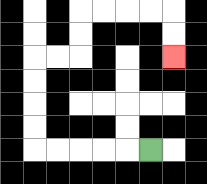{'start': '[6, 6]', 'end': '[7, 2]', 'path_directions': 'L,L,L,L,L,U,U,U,U,R,R,U,U,R,R,R,R,D,D', 'path_coordinates': '[[6, 6], [5, 6], [4, 6], [3, 6], [2, 6], [1, 6], [1, 5], [1, 4], [1, 3], [1, 2], [2, 2], [3, 2], [3, 1], [3, 0], [4, 0], [5, 0], [6, 0], [7, 0], [7, 1], [7, 2]]'}